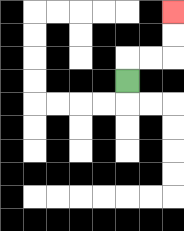{'start': '[5, 3]', 'end': '[7, 0]', 'path_directions': 'U,R,R,U,U', 'path_coordinates': '[[5, 3], [5, 2], [6, 2], [7, 2], [7, 1], [7, 0]]'}